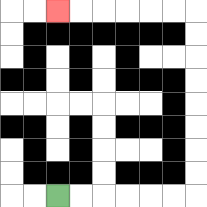{'start': '[2, 8]', 'end': '[2, 0]', 'path_directions': 'R,R,R,R,R,R,U,U,U,U,U,U,U,U,L,L,L,L,L,L', 'path_coordinates': '[[2, 8], [3, 8], [4, 8], [5, 8], [6, 8], [7, 8], [8, 8], [8, 7], [8, 6], [8, 5], [8, 4], [8, 3], [8, 2], [8, 1], [8, 0], [7, 0], [6, 0], [5, 0], [4, 0], [3, 0], [2, 0]]'}